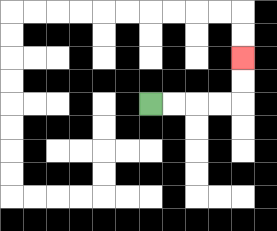{'start': '[6, 4]', 'end': '[10, 2]', 'path_directions': 'R,R,R,R,U,U', 'path_coordinates': '[[6, 4], [7, 4], [8, 4], [9, 4], [10, 4], [10, 3], [10, 2]]'}